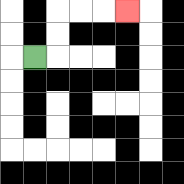{'start': '[1, 2]', 'end': '[5, 0]', 'path_directions': 'R,U,U,R,R,R', 'path_coordinates': '[[1, 2], [2, 2], [2, 1], [2, 0], [3, 0], [4, 0], [5, 0]]'}